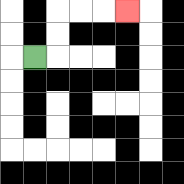{'start': '[1, 2]', 'end': '[5, 0]', 'path_directions': 'R,U,U,R,R,R', 'path_coordinates': '[[1, 2], [2, 2], [2, 1], [2, 0], [3, 0], [4, 0], [5, 0]]'}